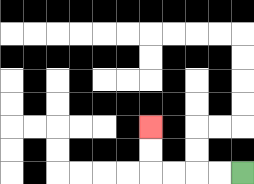{'start': '[10, 7]', 'end': '[6, 5]', 'path_directions': 'L,L,L,L,U,U', 'path_coordinates': '[[10, 7], [9, 7], [8, 7], [7, 7], [6, 7], [6, 6], [6, 5]]'}